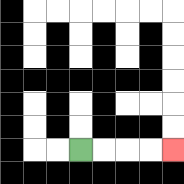{'start': '[3, 6]', 'end': '[7, 6]', 'path_directions': 'R,R,R,R', 'path_coordinates': '[[3, 6], [4, 6], [5, 6], [6, 6], [7, 6]]'}